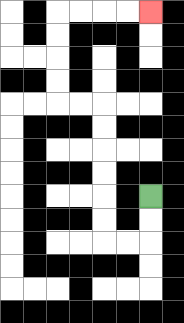{'start': '[6, 8]', 'end': '[6, 0]', 'path_directions': 'D,D,L,L,U,U,U,U,U,U,L,L,U,U,U,U,R,R,R,R', 'path_coordinates': '[[6, 8], [6, 9], [6, 10], [5, 10], [4, 10], [4, 9], [4, 8], [4, 7], [4, 6], [4, 5], [4, 4], [3, 4], [2, 4], [2, 3], [2, 2], [2, 1], [2, 0], [3, 0], [4, 0], [5, 0], [6, 0]]'}